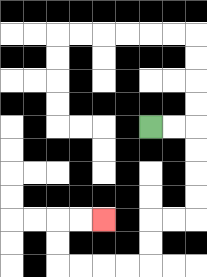{'start': '[6, 5]', 'end': '[4, 9]', 'path_directions': 'R,R,D,D,D,D,L,L,D,D,L,L,L,L,U,U,R,R', 'path_coordinates': '[[6, 5], [7, 5], [8, 5], [8, 6], [8, 7], [8, 8], [8, 9], [7, 9], [6, 9], [6, 10], [6, 11], [5, 11], [4, 11], [3, 11], [2, 11], [2, 10], [2, 9], [3, 9], [4, 9]]'}